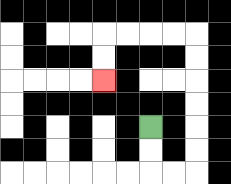{'start': '[6, 5]', 'end': '[4, 3]', 'path_directions': 'D,D,R,R,U,U,U,U,U,U,L,L,L,L,D,D', 'path_coordinates': '[[6, 5], [6, 6], [6, 7], [7, 7], [8, 7], [8, 6], [8, 5], [8, 4], [8, 3], [8, 2], [8, 1], [7, 1], [6, 1], [5, 1], [4, 1], [4, 2], [4, 3]]'}